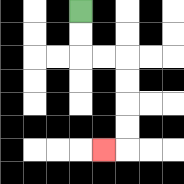{'start': '[3, 0]', 'end': '[4, 6]', 'path_directions': 'D,D,R,R,D,D,D,D,L', 'path_coordinates': '[[3, 0], [3, 1], [3, 2], [4, 2], [5, 2], [5, 3], [5, 4], [5, 5], [5, 6], [4, 6]]'}